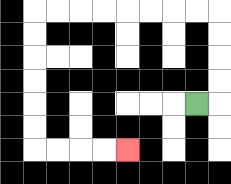{'start': '[8, 4]', 'end': '[5, 6]', 'path_directions': 'R,U,U,U,U,L,L,L,L,L,L,L,L,D,D,D,D,D,D,R,R,R,R', 'path_coordinates': '[[8, 4], [9, 4], [9, 3], [9, 2], [9, 1], [9, 0], [8, 0], [7, 0], [6, 0], [5, 0], [4, 0], [3, 0], [2, 0], [1, 0], [1, 1], [1, 2], [1, 3], [1, 4], [1, 5], [1, 6], [2, 6], [3, 6], [4, 6], [5, 6]]'}